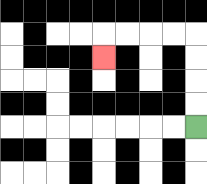{'start': '[8, 5]', 'end': '[4, 2]', 'path_directions': 'U,U,U,U,L,L,L,L,D', 'path_coordinates': '[[8, 5], [8, 4], [8, 3], [8, 2], [8, 1], [7, 1], [6, 1], [5, 1], [4, 1], [4, 2]]'}